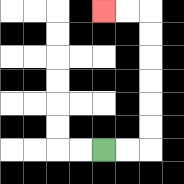{'start': '[4, 6]', 'end': '[4, 0]', 'path_directions': 'R,R,U,U,U,U,U,U,L,L', 'path_coordinates': '[[4, 6], [5, 6], [6, 6], [6, 5], [6, 4], [6, 3], [6, 2], [6, 1], [6, 0], [5, 0], [4, 0]]'}